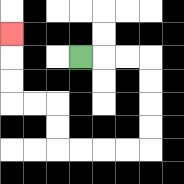{'start': '[3, 2]', 'end': '[0, 1]', 'path_directions': 'R,R,R,D,D,D,D,L,L,L,L,U,U,L,L,U,U,U', 'path_coordinates': '[[3, 2], [4, 2], [5, 2], [6, 2], [6, 3], [6, 4], [6, 5], [6, 6], [5, 6], [4, 6], [3, 6], [2, 6], [2, 5], [2, 4], [1, 4], [0, 4], [0, 3], [0, 2], [0, 1]]'}